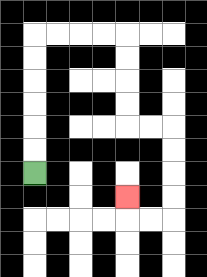{'start': '[1, 7]', 'end': '[5, 8]', 'path_directions': 'U,U,U,U,U,U,R,R,R,R,D,D,D,D,R,R,D,D,D,D,L,L,U', 'path_coordinates': '[[1, 7], [1, 6], [1, 5], [1, 4], [1, 3], [1, 2], [1, 1], [2, 1], [3, 1], [4, 1], [5, 1], [5, 2], [5, 3], [5, 4], [5, 5], [6, 5], [7, 5], [7, 6], [7, 7], [7, 8], [7, 9], [6, 9], [5, 9], [5, 8]]'}